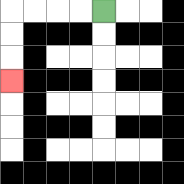{'start': '[4, 0]', 'end': '[0, 3]', 'path_directions': 'L,L,L,L,D,D,D', 'path_coordinates': '[[4, 0], [3, 0], [2, 0], [1, 0], [0, 0], [0, 1], [0, 2], [0, 3]]'}